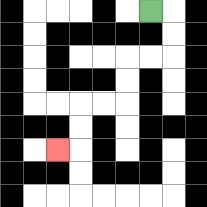{'start': '[6, 0]', 'end': '[2, 6]', 'path_directions': 'R,D,D,L,L,D,D,L,L,D,D,L', 'path_coordinates': '[[6, 0], [7, 0], [7, 1], [7, 2], [6, 2], [5, 2], [5, 3], [5, 4], [4, 4], [3, 4], [3, 5], [3, 6], [2, 6]]'}